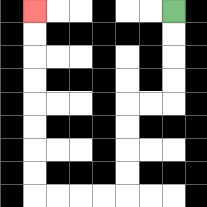{'start': '[7, 0]', 'end': '[1, 0]', 'path_directions': 'D,D,D,D,L,L,D,D,D,D,L,L,L,L,U,U,U,U,U,U,U,U', 'path_coordinates': '[[7, 0], [7, 1], [7, 2], [7, 3], [7, 4], [6, 4], [5, 4], [5, 5], [5, 6], [5, 7], [5, 8], [4, 8], [3, 8], [2, 8], [1, 8], [1, 7], [1, 6], [1, 5], [1, 4], [1, 3], [1, 2], [1, 1], [1, 0]]'}